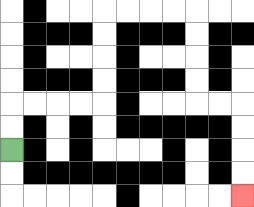{'start': '[0, 6]', 'end': '[10, 8]', 'path_directions': 'U,U,R,R,R,R,U,U,U,U,R,R,R,R,D,D,D,D,R,R,D,D,D,D', 'path_coordinates': '[[0, 6], [0, 5], [0, 4], [1, 4], [2, 4], [3, 4], [4, 4], [4, 3], [4, 2], [4, 1], [4, 0], [5, 0], [6, 0], [7, 0], [8, 0], [8, 1], [8, 2], [8, 3], [8, 4], [9, 4], [10, 4], [10, 5], [10, 6], [10, 7], [10, 8]]'}